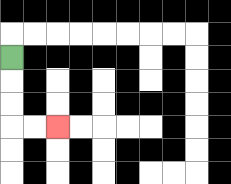{'start': '[0, 2]', 'end': '[2, 5]', 'path_directions': 'D,D,D,R,R', 'path_coordinates': '[[0, 2], [0, 3], [0, 4], [0, 5], [1, 5], [2, 5]]'}